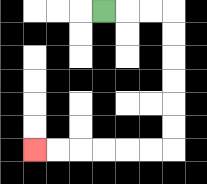{'start': '[4, 0]', 'end': '[1, 6]', 'path_directions': 'R,R,R,D,D,D,D,D,D,L,L,L,L,L,L', 'path_coordinates': '[[4, 0], [5, 0], [6, 0], [7, 0], [7, 1], [7, 2], [7, 3], [7, 4], [7, 5], [7, 6], [6, 6], [5, 6], [4, 6], [3, 6], [2, 6], [1, 6]]'}